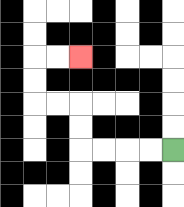{'start': '[7, 6]', 'end': '[3, 2]', 'path_directions': 'L,L,L,L,U,U,L,L,U,U,R,R', 'path_coordinates': '[[7, 6], [6, 6], [5, 6], [4, 6], [3, 6], [3, 5], [3, 4], [2, 4], [1, 4], [1, 3], [1, 2], [2, 2], [3, 2]]'}